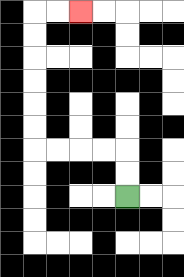{'start': '[5, 8]', 'end': '[3, 0]', 'path_directions': 'U,U,L,L,L,L,U,U,U,U,U,U,R,R', 'path_coordinates': '[[5, 8], [5, 7], [5, 6], [4, 6], [3, 6], [2, 6], [1, 6], [1, 5], [1, 4], [1, 3], [1, 2], [1, 1], [1, 0], [2, 0], [3, 0]]'}